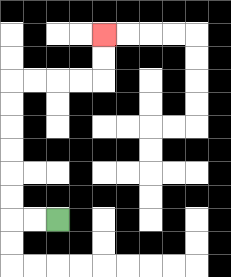{'start': '[2, 9]', 'end': '[4, 1]', 'path_directions': 'L,L,U,U,U,U,U,U,R,R,R,R,U,U', 'path_coordinates': '[[2, 9], [1, 9], [0, 9], [0, 8], [0, 7], [0, 6], [0, 5], [0, 4], [0, 3], [1, 3], [2, 3], [3, 3], [4, 3], [4, 2], [4, 1]]'}